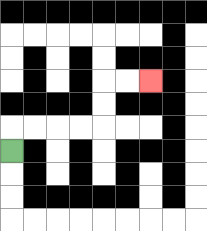{'start': '[0, 6]', 'end': '[6, 3]', 'path_directions': 'U,R,R,R,R,U,U,R,R', 'path_coordinates': '[[0, 6], [0, 5], [1, 5], [2, 5], [3, 5], [4, 5], [4, 4], [4, 3], [5, 3], [6, 3]]'}